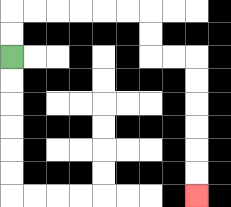{'start': '[0, 2]', 'end': '[8, 8]', 'path_directions': 'U,U,R,R,R,R,R,R,D,D,R,R,D,D,D,D,D,D', 'path_coordinates': '[[0, 2], [0, 1], [0, 0], [1, 0], [2, 0], [3, 0], [4, 0], [5, 0], [6, 0], [6, 1], [6, 2], [7, 2], [8, 2], [8, 3], [8, 4], [8, 5], [8, 6], [8, 7], [8, 8]]'}